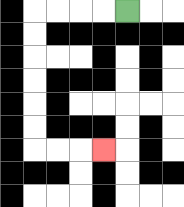{'start': '[5, 0]', 'end': '[4, 6]', 'path_directions': 'L,L,L,L,D,D,D,D,D,D,R,R,R', 'path_coordinates': '[[5, 0], [4, 0], [3, 0], [2, 0], [1, 0], [1, 1], [1, 2], [1, 3], [1, 4], [1, 5], [1, 6], [2, 6], [3, 6], [4, 6]]'}